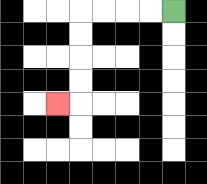{'start': '[7, 0]', 'end': '[2, 4]', 'path_directions': 'L,L,L,L,D,D,D,D,L', 'path_coordinates': '[[7, 0], [6, 0], [5, 0], [4, 0], [3, 0], [3, 1], [3, 2], [3, 3], [3, 4], [2, 4]]'}